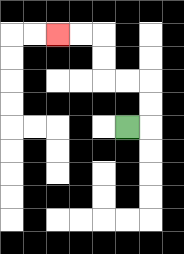{'start': '[5, 5]', 'end': '[2, 1]', 'path_directions': 'R,U,U,L,L,U,U,L,L', 'path_coordinates': '[[5, 5], [6, 5], [6, 4], [6, 3], [5, 3], [4, 3], [4, 2], [4, 1], [3, 1], [2, 1]]'}